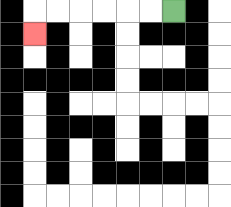{'start': '[7, 0]', 'end': '[1, 1]', 'path_directions': 'L,L,L,L,L,L,D', 'path_coordinates': '[[7, 0], [6, 0], [5, 0], [4, 0], [3, 0], [2, 0], [1, 0], [1, 1]]'}